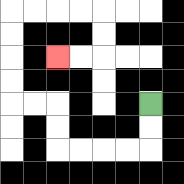{'start': '[6, 4]', 'end': '[2, 2]', 'path_directions': 'D,D,L,L,L,L,U,U,L,L,U,U,U,U,R,R,R,R,D,D,L,L', 'path_coordinates': '[[6, 4], [6, 5], [6, 6], [5, 6], [4, 6], [3, 6], [2, 6], [2, 5], [2, 4], [1, 4], [0, 4], [0, 3], [0, 2], [0, 1], [0, 0], [1, 0], [2, 0], [3, 0], [4, 0], [4, 1], [4, 2], [3, 2], [2, 2]]'}